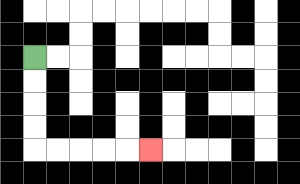{'start': '[1, 2]', 'end': '[6, 6]', 'path_directions': 'D,D,D,D,R,R,R,R,R', 'path_coordinates': '[[1, 2], [1, 3], [1, 4], [1, 5], [1, 6], [2, 6], [3, 6], [4, 6], [5, 6], [6, 6]]'}